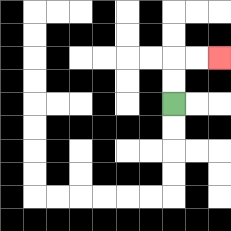{'start': '[7, 4]', 'end': '[9, 2]', 'path_directions': 'U,U,R,R', 'path_coordinates': '[[7, 4], [7, 3], [7, 2], [8, 2], [9, 2]]'}